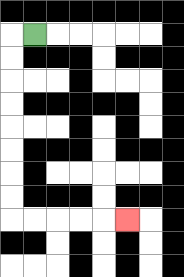{'start': '[1, 1]', 'end': '[5, 9]', 'path_directions': 'L,D,D,D,D,D,D,D,D,R,R,R,R,R', 'path_coordinates': '[[1, 1], [0, 1], [0, 2], [0, 3], [0, 4], [0, 5], [0, 6], [0, 7], [0, 8], [0, 9], [1, 9], [2, 9], [3, 9], [4, 9], [5, 9]]'}